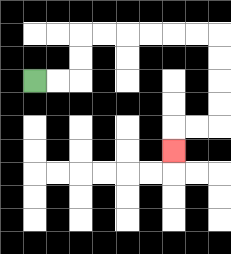{'start': '[1, 3]', 'end': '[7, 6]', 'path_directions': 'R,R,U,U,R,R,R,R,R,R,D,D,D,D,L,L,D', 'path_coordinates': '[[1, 3], [2, 3], [3, 3], [3, 2], [3, 1], [4, 1], [5, 1], [6, 1], [7, 1], [8, 1], [9, 1], [9, 2], [9, 3], [9, 4], [9, 5], [8, 5], [7, 5], [7, 6]]'}